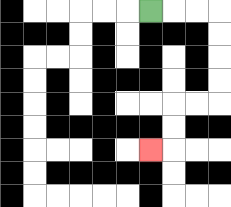{'start': '[6, 0]', 'end': '[6, 6]', 'path_directions': 'R,R,R,D,D,D,D,L,L,D,D,L', 'path_coordinates': '[[6, 0], [7, 0], [8, 0], [9, 0], [9, 1], [9, 2], [9, 3], [9, 4], [8, 4], [7, 4], [7, 5], [7, 6], [6, 6]]'}